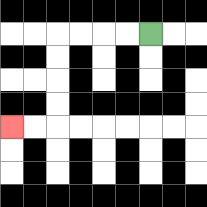{'start': '[6, 1]', 'end': '[0, 5]', 'path_directions': 'L,L,L,L,D,D,D,D,L,L', 'path_coordinates': '[[6, 1], [5, 1], [4, 1], [3, 1], [2, 1], [2, 2], [2, 3], [2, 4], [2, 5], [1, 5], [0, 5]]'}